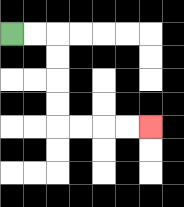{'start': '[0, 1]', 'end': '[6, 5]', 'path_directions': 'R,R,D,D,D,D,R,R,R,R', 'path_coordinates': '[[0, 1], [1, 1], [2, 1], [2, 2], [2, 3], [2, 4], [2, 5], [3, 5], [4, 5], [5, 5], [6, 5]]'}